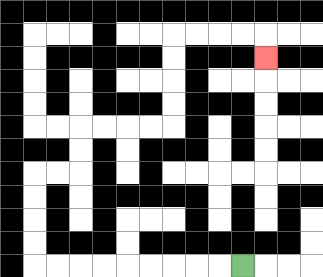{'start': '[10, 11]', 'end': '[11, 2]', 'path_directions': 'L,L,L,L,L,L,L,L,L,U,U,U,U,R,R,U,U,R,R,R,R,U,U,U,U,R,R,R,R,D', 'path_coordinates': '[[10, 11], [9, 11], [8, 11], [7, 11], [6, 11], [5, 11], [4, 11], [3, 11], [2, 11], [1, 11], [1, 10], [1, 9], [1, 8], [1, 7], [2, 7], [3, 7], [3, 6], [3, 5], [4, 5], [5, 5], [6, 5], [7, 5], [7, 4], [7, 3], [7, 2], [7, 1], [8, 1], [9, 1], [10, 1], [11, 1], [11, 2]]'}